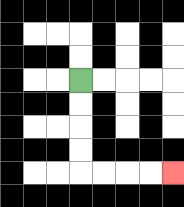{'start': '[3, 3]', 'end': '[7, 7]', 'path_directions': 'D,D,D,D,R,R,R,R', 'path_coordinates': '[[3, 3], [3, 4], [3, 5], [3, 6], [3, 7], [4, 7], [5, 7], [6, 7], [7, 7]]'}